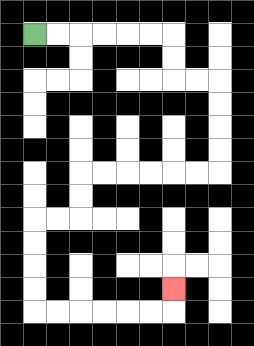{'start': '[1, 1]', 'end': '[7, 12]', 'path_directions': 'R,R,R,R,R,R,D,D,R,R,D,D,D,D,L,L,L,L,L,L,D,D,L,L,D,D,D,D,R,R,R,R,R,R,U', 'path_coordinates': '[[1, 1], [2, 1], [3, 1], [4, 1], [5, 1], [6, 1], [7, 1], [7, 2], [7, 3], [8, 3], [9, 3], [9, 4], [9, 5], [9, 6], [9, 7], [8, 7], [7, 7], [6, 7], [5, 7], [4, 7], [3, 7], [3, 8], [3, 9], [2, 9], [1, 9], [1, 10], [1, 11], [1, 12], [1, 13], [2, 13], [3, 13], [4, 13], [5, 13], [6, 13], [7, 13], [7, 12]]'}